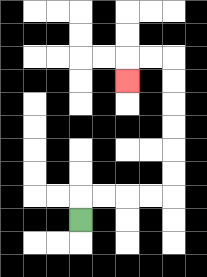{'start': '[3, 9]', 'end': '[5, 3]', 'path_directions': 'U,R,R,R,R,U,U,U,U,U,U,L,L,D', 'path_coordinates': '[[3, 9], [3, 8], [4, 8], [5, 8], [6, 8], [7, 8], [7, 7], [7, 6], [7, 5], [7, 4], [7, 3], [7, 2], [6, 2], [5, 2], [5, 3]]'}